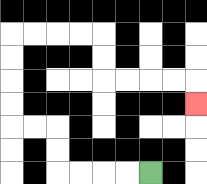{'start': '[6, 7]', 'end': '[8, 4]', 'path_directions': 'L,L,L,L,U,U,L,L,U,U,U,U,R,R,R,R,D,D,R,R,R,R,D', 'path_coordinates': '[[6, 7], [5, 7], [4, 7], [3, 7], [2, 7], [2, 6], [2, 5], [1, 5], [0, 5], [0, 4], [0, 3], [0, 2], [0, 1], [1, 1], [2, 1], [3, 1], [4, 1], [4, 2], [4, 3], [5, 3], [6, 3], [7, 3], [8, 3], [8, 4]]'}